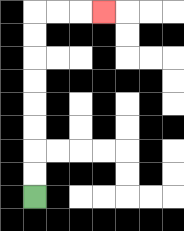{'start': '[1, 8]', 'end': '[4, 0]', 'path_directions': 'U,U,U,U,U,U,U,U,R,R,R', 'path_coordinates': '[[1, 8], [1, 7], [1, 6], [1, 5], [1, 4], [1, 3], [1, 2], [1, 1], [1, 0], [2, 0], [3, 0], [4, 0]]'}